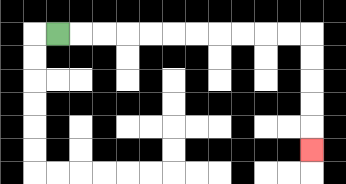{'start': '[2, 1]', 'end': '[13, 6]', 'path_directions': 'R,R,R,R,R,R,R,R,R,R,R,D,D,D,D,D', 'path_coordinates': '[[2, 1], [3, 1], [4, 1], [5, 1], [6, 1], [7, 1], [8, 1], [9, 1], [10, 1], [11, 1], [12, 1], [13, 1], [13, 2], [13, 3], [13, 4], [13, 5], [13, 6]]'}